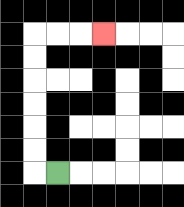{'start': '[2, 7]', 'end': '[4, 1]', 'path_directions': 'L,U,U,U,U,U,U,R,R,R', 'path_coordinates': '[[2, 7], [1, 7], [1, 6], [1, 5], [1, 4], [1, 3], [1, 2], [1, 1], [2, 1], [3, 1], [4, 1]]'}